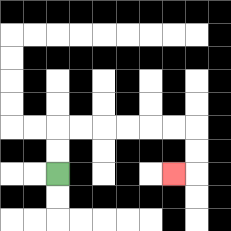{'start': '[2, 7]', 'end': '[7, 7]', 'path_directions': 'U,U,R,R,R,R,R,R,D,D,L', 'path_coordinates': '[[2, 7], [2, 6], [2, 5], [3, 5], [4, 5], [5, 5], [6, 5], [7, 5], [8, 5], [8, 6], [8, 7], [7, 7]]'}